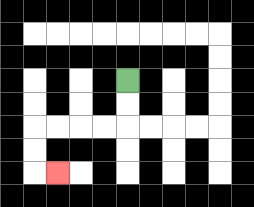{'start': '[5, 3]', 'end': '[2, 7]', 'path_directions': 'D,D,L,L,L,L,D,D,R', 'path_coordinates': '[[5, 3], [5, 4], [5, 5], [4, 5], [3, 5], [2, 5], [1, 5], [1, 6], [1, 7], [2, 7]]'}